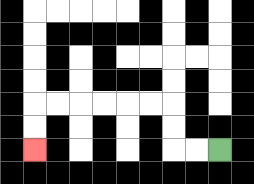{'start': '[9, 6]', 'end': '[1, 6]', 'path_directions': 'L,L,U,U,L,L,L,L,L,L,D,D', 'path_coordinates': '[[9, 6], [8, 6], [7, 6], [7, 5], [7, 4], [6, 4], [5, 4], [4, 4], [3, 4], [2, 4], [1, 4], [1, 5], [1, 6]]'}